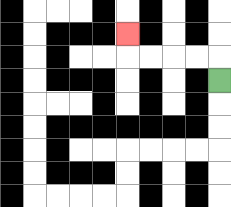{'start': '[9, 3]', 'end': '[5, 1]', 'path_directions': 'U,L,L,L,L,U', 'path_coordinates': '[[9, 3], [9, 2], [8, 2], [7, 2], [6, 2], [5, 2], [5, 1]]'}